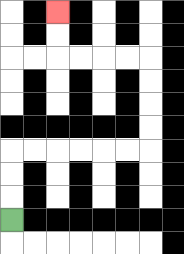{'start': '[0, 9]', 'end': '[2, 0]', 'path_directions': 'U,U,U,R,R,R,R,R,R,U,U,U,U,L,L,L,L,U,U', 'path_coordinates': '[[0, 9], [0, 8], [0, 7], [0, 6], [1, 6], [2, 6], [3, 6], [4, 6], [5, 6], [6, 6], [6, 5], [6, 4], [6, 3], [6, 2], [5, 2], [4, 2], [3, 2], [2, 2], [2, 1], [2, 0]]'}